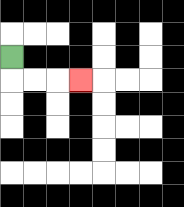{'start': '[0, 2]', 'end': '[3, 3]', 'path_directions': 'D,R,R,R', 'path_coordinates': '[[0, 2], [0, 3], [1, 3], [2, 3], [3, 3]]'}